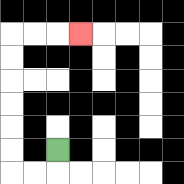{'start': '[2, 6]', 'end': '[3, 1]', 'path_directions': 'D,L,L,U,U,U,U,U,U,R,R,R', 'path_coordinates': '[[2, 6], [2, 7], [1, 7], [0, 7], [0, 6], [0, 5], [0, 4], [0, 3], [0, 2], [0, 1], [1, 1], [2, 1], [3, 1]]'}